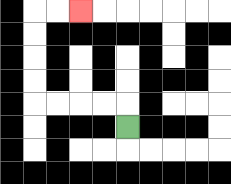{'start': '[5, 5]', 'end': '[3, 0]', 'path_directions': 'U,L,L,L,L,U,U,U,U,R,R', 'path_coordinates': '[[5, 5], [5, 4], [4, 4], [3, 4], [2, 4], [1, 4], [1, 3], [1, 2], [1, 1], [1, 0], [2, 0], [3, 0]]'}